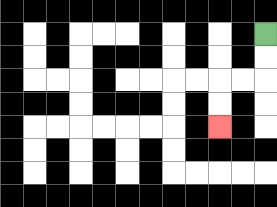{'start': '[11, 1]', 'end': '[9, 5]', 'path_directions': 'D,D,L,L,D,D', 'path_coordinates': '[[11, 1], [11, 2], [11, 3], [10, 3], [9, 3], [9, 4], [9, 5]]'}